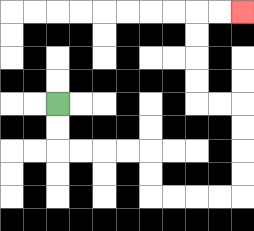{'start': '[2, 4]', 'end': '[10, 0]', 'path_directions': 'D,D,R,R,R,R,D,D,R,R,R,R,U,U,U,U,L,L,U,U,U,U,R,R', 'path_coordinates': '[[2, 4], [2, 5], [2, 6], [3, 6], [4, 6], [5, 6], [6, 6], [6, 7], [6, 8], [7, 8], [8, 8], [9, 8], [10, 8], [10, 7], [10, 6], [10, 5], [10, 4], [9, 4], [8, 4], [8, 3], [8, 2], [8, 1], [8, 0], [9, 0], [10, 0]]'}